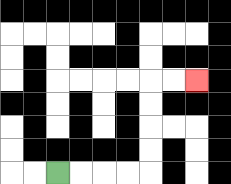{'start': '[2, 7]', 'end': '[8, 3]', 'path_directions': 'R,R,R,R,U,U,U,U,R,R', 'path_coordinates': '[[2, 7], [3, 7], [4, 7], [5, 7], [6, 7], [6, 6], [6, 5], [6, 4], [6, 3], [7, 3], [8, 3]]'}